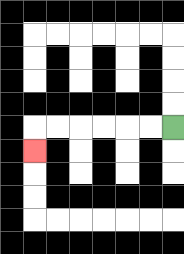{'start': '[7, 5]', 'end': '[1, 6]', 'path_directions': 'L,L,L,L,L,L,D', 'path_coordinates': '[[7, 5], [6, 5], [5, 5], [4, 5], [3, 5], [2, 5], [1, 5], [1, 6]]'}